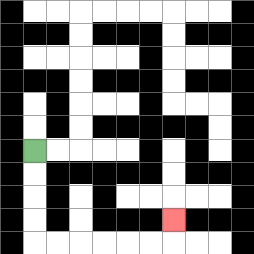{'start': '[1, 6]', 'end': '[7, 9]', 'path_directions': 'D,D,D,D,R,R,R,R,R,R,U', 'path_coordinates': '[[1, 6], [1, 7], [1, 8], [1, 9], [1, 10], [2, 10], [3, 10], [4, 10], [5, 10], [6, 10], [7, 10], [7, 9]]'}